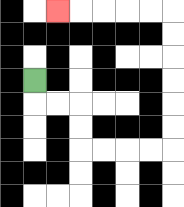{'start': '[1, 3]', 'end': '[2, 0]', 'path_directions': 'D,R,R,D,D,R,R,R,R,U,U,U,U,U,U,L,L,L,L,L', 'path_coordinates': '[[1, 3], [1, 4], [2, 4], [3, 4], [3, 5], [3, 6], [4, 6], [5, 6], [6, 6], [7, 6], [7, 5], [7, 4], [7, 3], [7, 2], [7, 1], [7, 0], [6, 0], [5, 0], [4, 0], [3, 0], [2, 0]]'}